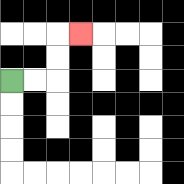{'start': '[0, 3]', 'end': '[3, 1]', 'path_directions': 'R,R,U,U,R', 'path_coordinates': '[[0, 3], [1, 3], [2, 3], [2, 2], [2, 1], [3, 1]]'}